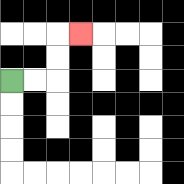{'start': '[0, 3]', 'end': '[3, 1]', 'path_directions': 'R,R,U,U,R', 'path_coordinates': '[[0, 3], [1, 3], [2, 3], [2, 2], [2, 1], [3, 1]]'}